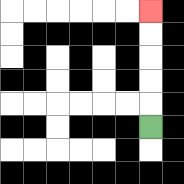{'start': '[6, 5]', 'end': '[6, 0]', 'path_directions': 'U,U,U,U,U', 'path_coordinates': '[[6, 5], [6, 4], [6, 3], [6, 2], [6, 1], [6, 0]]'}